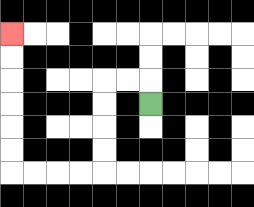{'start': '[6, 4]', 'end': '[0, 1]', 'path_directions': 'U,L,L,D,D,D,D,L,L,L,L,U,U,U,U,U,U', 'path_coordinates': '[[6, 4], [6, 3], [5, 3], [4, 3], [4, 4], [4, 5], [4, 6], [4, 7], [3, 7], [2, 7], [1, 7], [0, 7], [0, 6], [0, 5], [0, 4], [0, 3], [0, 2], [0, 1]]'}